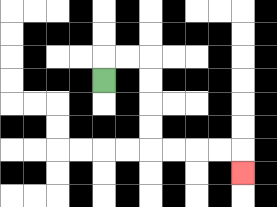{'start': '[4, 3]', 'end': '[10, 7]', 'path_directions': 'U,R,R,D,D,D,D,R,R,R,R,D', 'path_coordinates': '[[4, 3], [4, 2], [5, 2], [6, 2], [6, 3], [6, 4], [6, 5], [6, 6], [7, 6], [8, 6], [9, 6], [10, 6], [10, 7]]'}